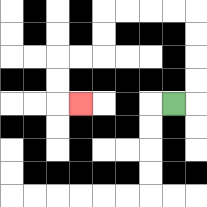{'start': '[7, 4]', 'end': '[3, 4]', 'path_directions': 'R,U,U,U,U,L,L,L,L,D,D,L,L,D,D,R', 'path_coordinates': '[[7, 4], [8, 4], [8, 3], [8, 2], [8, 1], [8, 0], [7, 0], [6, 0], [5, 0], [4, 0], [4, 1], [4, 2], [3, 2], [2, 2], [2, 3], [2, 4], [3, 4]]'}